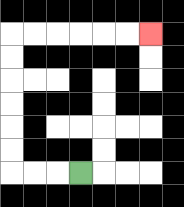{'start': '[3, 7]', 'end': '[6, 1]', 'path_directions': 'L,L,L,U,U,U,U,U,U,R,R,R,R,R,R', 'path_coordinates': '[[3, 7], [2, 7], [1, 7], [0, 7], [0, 6], [0, 5], [0, 4], [0, 3], [0, 2], [0, 1], [1, 1], [2, 1], [3, 1], [4, 1], [5, 1], [6, 1]]'}